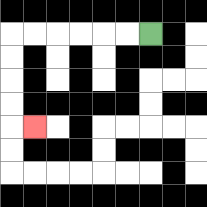{'start': '[6, 1]', 'end': '[1, 5]', 'path_directions': 'L,L,L,L,L,L,D,D,D,D,R', 'path_coordinates': '[[6, 1], [5, 1], [4, 1], [3, 1], [2, 1], [1, 1], [0, 1], [0, 2], [0, 3], [0, 4], [0, 5], [1, 5]]'}